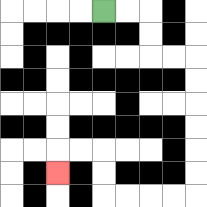{'start': '[4, 0]', 'end': '[2, 7]', 'path_directions': 'R,R,D,D,R,R,D,D,D,D,D,D,L,L,L,L,U,U,L,L,D', 'path_coordinates': '[[4, 0], [5, 0], [6, 0], [6, 1], [6, 2], [7, 2], [8, 2], [8, 3], [8, 4], [8, 5], [8, 6], [8, 7], [8, 8], [7, 8], [6, 8], [5, 8], [4, 8], [4, 7], [4, 6], [3, 6], [2, 6], [2, 7]]'}